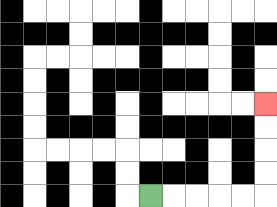{'start': '[6, 8]', 'end': '[11, 4]', 'path_directions': 'R,R,R,R,R,U,U,U,U', 'path_coordinates': '[[6, 8], [7, 8], [8, 8], [9, 8], [10, 8], [11, 8], [11, 7], [11, 6], [11, 5], [11, 4]]'}